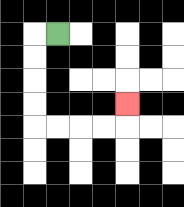{'start': '[2, 1]', 'end': '[5, 4]', 'path_directions': 'L,D,D,D,D,R,R,R,R,U', 'path_coordinates': '[[2, 1], [1, 1], [1, 2], [1, 3], [1, 4], [1, 5], [2, 5], [3, 5], [4, 5], [5, 5], [5, 4]]'}